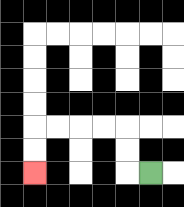{'start': '[6, 7]', 'end': '[1, 7]', 'path_directions': 'L,U,U,L,L,L,L,D,D', 'path_coordinates': '[[6, 7], [5, 7], [5, 6], [5, 5], [4, 5], [3, 5], [2, 5], [1, 5], [1, 6], [1, 7]]'}